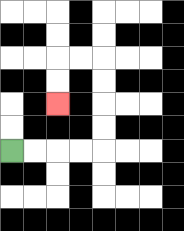{'start': '[0, 6]', 'end': '[2, 4]', 'path_directions': 'R,R,R,R,U,U,U,U,L,L,D,D', 'path_coordinates': '[[0, 6], [1, 6], [2, 6], [3, 6], [4, 6], [4, 5], [4, 4], [4, 3], [4, 2], [3, 2], [2, 2], [2, 3], [2, 4]]'}